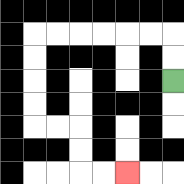{'start': '[7, 3]', 'end': '[5, 7]', 'path_directions': 'U,U,L,L,L,L,L,L,D,D,D,D,R,R,D,D,R,R', 'path_coordinates': '[[7, 3], [7, 2], [7, 1], [6, 1], [5, 1], [4, 1], [3, 1], [2, 1], [1, 1], [1, 2], [1, 3], [1, 4], [1, 5], [2, 5], [3, 5], [3, 6], [3, 7], [4, 7], [5, 7]]'}